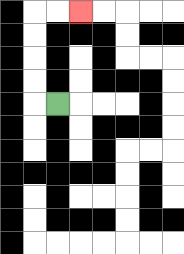{'start': '[2, 4]', 'end': '[3, 0]', 'path_directions': 'L,U,U,U,U,R,R', 'path_coordinates': '[[2, 4], [1, 4], [1, 3], [1, 2], [1, 1], [1, 0], [2, 0], [3, 0]]'}